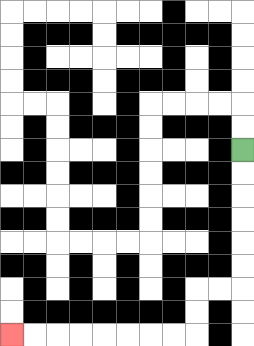{'start': '[10, 6]', 'end': '[0, 14]', 'path_directions': 'D,D,D,D,D,D,L,L,D,D,L,L,L,L,L,L,L,L', 'path_coordinates': '[[10, 6], [10, 7], [10, 8], [10, 9], [10, 10], [10, 11], [10, 12], [9, 12], [8, 12], [8, 13], [8, 14], [7, 14], [6, 14], [5, 14], [4, 14], [3, 14], [2, 14], [1, 14], [0, 14]]'}